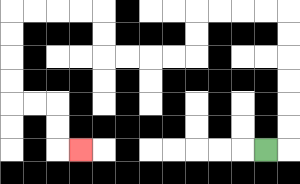{'start': '[11, 6]', 'end': '[3, 6]', 'path_directions': 'R,U,U,U,U,U,U,L,L,L,L,D,D,L,L,L,L,U,U,L,L,L,L,D,D,D,D,R,R,D,D,R', 'path_coordinates': '[[11, 6], [12, 6], [12, 5], [12, 4], [12, 3], [12, 2], [12, 1], [12, 0], [11, 0], [10, 0], [9, 0], [8, 0], [8, 1], [8, 2], [7, 2], [6, 2], [5, 2], [4, 2], [4, 1], [4, 0], [3, 0], [2, 0], [1, 0], [0, 0], [0, 1], [0, 2], [0, 3], [0, 4], [1, 4], [2, 4], [2, 5], [2, 6], [3, 6]]'}